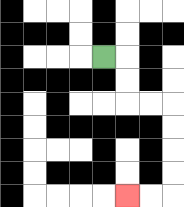{'start': '[4, 2]', 'end': '[5, 8]', 'path_directions': 'R,D,D,R,R,D,D,D,D,L,L', 'path_coordinates': '[[4, 2], [5, 2], [5, 3], [5, 4], [6, 4], [7, 4], [7, 5], [7, 6], [7, 7], [7, 8], [6, 8], [5, 8]]'}